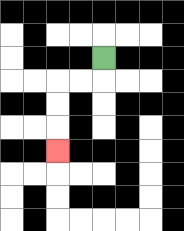{'start': '[4, 2]', 'end': '[2, 6]', 'path_directions': 'D,L,L,D,D,D', 'path_coordinates': '[[4, 2], [4, 3], [3, 3], [2, 3], [2, 4], [2, 5], [2, 6]]'}